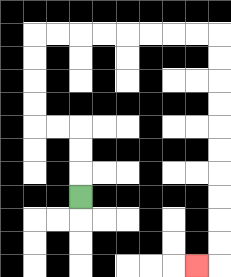{'start': '[3, 8]', 'end': '[8, 11]', 'path_directions': 'U,U,U,L,L,U,U,U,U,R,R,R,R,R,R,R,R,D,D,D,D,D,D,D,D,D,D,L', 'path_coordinates': '[[3, 8], [3, 7], [3, 6], [3, 5], [2, 5], [1, 5], [1, 4], [1, 3], [1, 2], [1, 1], [2, 1], [3, 1], [4, 1], [5, 1], [6, 1], [7, 1], [8, 1], [9, 1], [9, 2], [9, 3], [9, 4], [9, 5], [9, 6], [9, 7], [9, 8], [9, 9], [9, 10], [9, 11], [8, 11]]'}